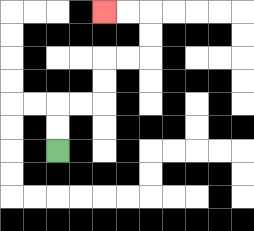{'start': '[2, 6]', 'end': '[4, 0]', 'path_directions': 'U,U,R,R,U,U,R,R,U,U,L,L', 'path_coordinates': '[[2, 6], [2, 5], [2, 4], [3, 4], [4, 4], [4, 3], [4, 2], [5, 2], [6, 2], [6, 1], [6, 0], [5, 0], [4, 0]]'}